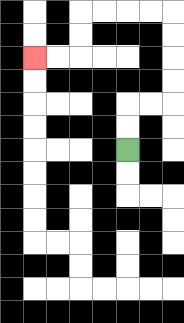{'start': '[5, 6]', 'end': '[1, 2]', 'path_directions': 'U,U,R,R,U,U,U,U,L,L,L,L,D,D,L,L', 'path_coordinates': '[[5, 6], [5, 5], [5, 4], [6, 4], [7, 4], [7, 3], [7, 2], [7, 1], [7, 0], [6, 0], [5, 0], [4, 0], [3, 0], [3, 1], [3, 2], [2, 2], [1, 2]]'}